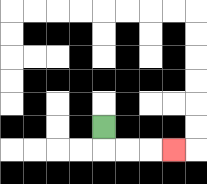{'start': '[4, 5]', 'end': '[7, 6]', 'path_directions': 'D,R,R,R', 'path_coordinates': '[[4, 5], [4, 6], [5, 6], [6, 6], [7, 6]]'}